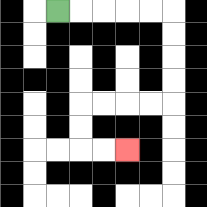{'start': '[2, 0]', 'end': '[5, 6]', 'path_directions': 'R,R,R,R,R,D,D,D,D,L,L,L,L,D,D,R,R', 'path_coordinates': '[[2, 0], [3, 0], [4, 0], [5, 0], [6, 0], [7, 0], [7, 1], [7, 2], [7, 3], [7, 4], [6, 4], [5, 4], [4, 4], [3, 4], [3, 5], [3, 6], [4, 6], [5, 6]]'}